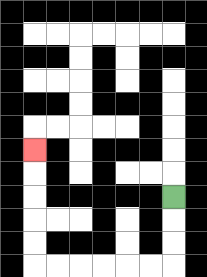{'start': '[7, 8]', 'end': '[1, 6]', 'path_directions': 'D,D,D,L,L,L,L,L,L,U,U,U,U,U', 'path_coordinates': '[[7, 8], [7, 9], [7, 10], [7, 11], [6, 11], [5, 11], [4, 11], [3, 11], [2, 11], [1, 11], [1, 10], [1, 9], [1, 8], [1, 7], [1, 6]]'}